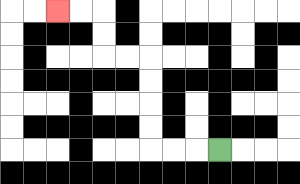{'start': '[9, 6]', 'end': '[2, 0]', 'path_directions': 'L,L,L,U,U,U,U,L,L,U,U,L,L', 'path_coordinates': '[[9, 6], [8, 6], [7, 6], [6, 6], [6, 5], [6, 4], [6, 3], [6, 2], [5, 2], [4, 2], [4, 1], [4, 0], [3, 0], [2, 0]]'}